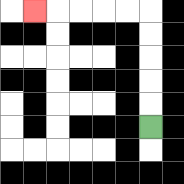{'start': '[6, 5]', 'end': '[1, 0]', 'path_directions': 'U,U,U,U,U,L,L,L,L,L', 'path_coordinates': '[[6, 5], [6, 4], [6, 3], [6, 2], [6, 1], [6, 0], [5, 0], [4, 0], [3, 0], [2, 0], [1, 0]]'}